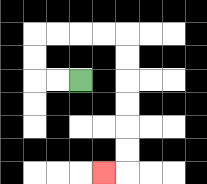{'start': '[3, 3]', 'end': '[4, 7]', 'path_directions': 'L,L,U,U,R,R,R,R,D,D,D,D,D,D,L', 'path_coordinates': '[[3, 3], [2, 3], [1, 3], [1, 2], [1, 1], [2, 1], [3, 1], [4, 1], [5, 1], [5, 2], [5, 3], [5, 4], [5, 5], [5, 6], [5, 7], [4, 7]]'}